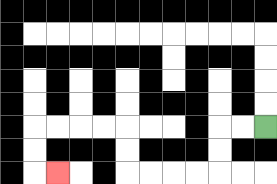{'start': '[11, 5]', 'end': '[2, 7]', 'path_directions': 'L,L,D,D,L,L,L,L,U,U,L,L,L,L,D,D,R', 'path_coordinates': '[[11, 5], [10, 5], [9, 5], [9, 6], [9, 7], [8, 7], [7, 7], [6, 7], [5, 7], [5, 6], [5, 5], [4, 5], [3, 5], [2, 5], [1, 5], [1, 6], [1, 7], [2, 7]]'}